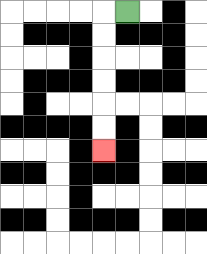{'start': '[5, 0]', 'end': '[4, 6]', 'path_directions': 'L,D,D,D,D,D,D', 'path_coordinates': '[[5, 0], [4, 0], [4, 1], [4, 2], [4, 3], [4, 4], [4, 5], [4, 6]]'}